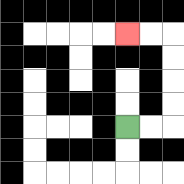{'start': '[5, 5]', 'end': '[5, 1]', 'path_directions': 'R,R,U,U,U,U,L,L', 'path_coordinates': '[[5, 5], [6, 5], [7, 5], [7, 4], [7, 3], [7, 2], [7, 1], [6, 1], [5, 1]]'}